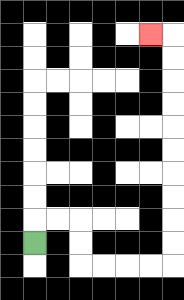{'start': '[1, 10]', 'end': '[6, 1]', 'path_directions': 'U,R,R,D,D,R,R,R,R,U,U,U,U,U,U,U,U,U,U,L', 'path_coordinates': '[[1, 10], [1, 9], [2, 9], [3, 9], [3, 10], [3, 11], [4, 11], [5, 11], [6, 11], [7, 11], [7, 10], [7, 9], [7, 8], [7, 7], [7, 6], [7, 5], [7, 4], [7, 3], [7, 2], [7, 1], [6, 1]]'}